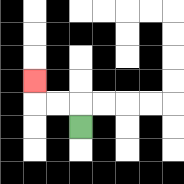{'start': '[3, 5]', 'end': '[1, 3]', 'path_directions': 'U,L,L,U', 'path_coordinates': '[[3, 5], [3, 4], [2, 4], [1, 4], [1, 3]]'}